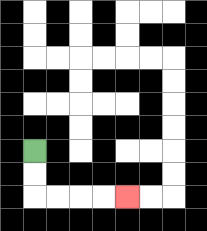{'start': '[1, 6]', 'end': '[5, 8]', 'path_directions': 'D,D,R,R,R,R', 'path_coordinates': '[[1, 6], [1, 7], [1, 8], [2, 8], [3, 8], [4, 8], [5, 8]]'}